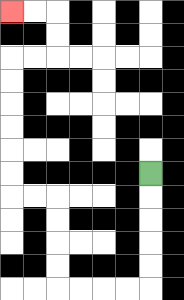{'start': '[6, 7]', 'end': '[0, 0]', 'path_directions': 'D,D,D,D,D,L,L,L,L,U,U,U,U,L,L,U,U,U,U,U,U,R,R,U,U,L,L', 'path_coordinates': '[[6, 7], [6, 8], [6, 9], [6, 10], [6, 11], [6, 12], [5, 12], [4, 12], [3, 12], [2, 12], [2, 11], [2, 10], [2, 9], [2, 8], [1, 8], [0, 8], [0, 7], [0, 6], [0, 5], [0, 4], [0, 3], [0, 2], [1, 2], [2, 2], [2, 1], [2, 0], [1, 0], [0, 0]]'}